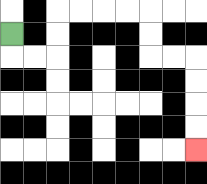{'start': '[0, 1]', 'end': '[8, 6]', 'path_directions': 'D,R,R,U,U,R,R,R,R,D,D,R,R,D,D,D,D', 'path_coordinates': '[[0, 1], [0, 2], [1, 2], [2, 2], [2, 1], [2, 0], [3, 0], [4, 0], [5, 0], [6, 0], [6, 1], [6, 2], [7, 2], [8, 2], [8, 3], [8, 4], [8, 5], [8, 6]]'}